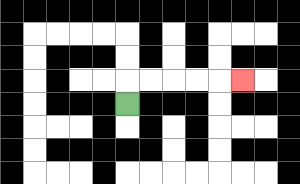{'start': '[5, 4]', 'end': '[10, 3]', 'path_directions': 'U,R,R,R,R,R', 'path_coordinates': '[[5, 4], [5, 3], [6, 3], [7, 3], [8, 3], [9, 3], [10, 3]]'}